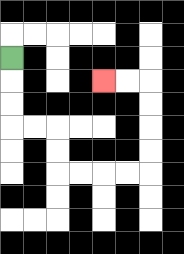{'start': '[0, 2]', 'end': '[4, 3]', 'path_directions': 'D,D,D,R,R,D,D,R,R,R,R,U,U,U,U,L,L', 'path_coordinates': '[[0, 2], [0, 3], [0, 4], [0, 5], [1, 5], [2, 5], [2, 6], [2, 7], [3, 7], [4, 7], [5, 7], [6, 7], [6, 6], [6, 5], [6, 4], [6, 3], [5, 3], [4, 3]]'}